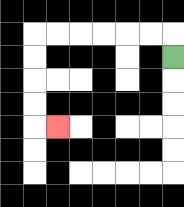{'start': '[7, 2]', 'end': '[2, 5]', 'path_directions': 'U,L,L,L,L,L,L,D,D,D,D,R', 'path_coordinates': '[[7, 2], [7, 1], [6, 1], [5, 1], [4, 1], [3, 1], [2, 1], [1, 1], [1, 2], [1, 3], [1, 4], [1, 5], [2, 5]]'}